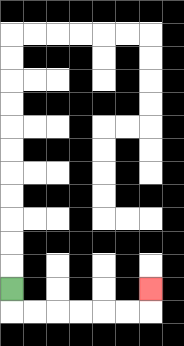{'start': '[0, 12]', 'end': '[6, 12]', 'path_directions': 'D,R,R,R,R,R,R,U', 'path_coordinates': '[[0, 12], [0, 13], [1, 13], [2, 13], [3, 13], [4, 13], [5, 13], [6, 13], [6, 12]]'}